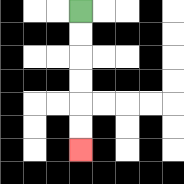{'start': '[3, 0]', 'end': '[3, 6]', 'path_directions': 'D,D,D,D,D,D', 'path_coordinates': '[[3, 0], [3, 1], [3, 2], [3, 3], [3, 4], [3, 5], [3, 6]]'}